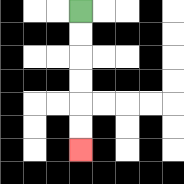{'start': '[3, 0]', 'end': '[3, 6]', 'path_directions': 'D,D,D,D,D,D', 'path_coordinates': '[[3, 0], [3, 1], [3, 2], [3, 3], [3, 4], [3, 5], [3, 6]]'}